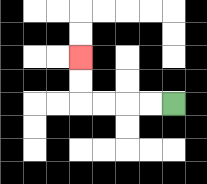{'start': '[7, 4]', 'end': '[3, 2]', 'path_directions': 'L,L,L,L,U,U', 'path_coordinates': '[[7, 4], [6, 4], [5, 4], [4, 4], [3, 4], [3, 3], [3, 2]]'}